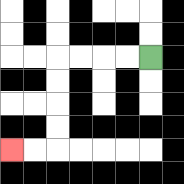{'start': '[6, 2]', 'end': '[0, 6]', 'path_directions': 'L,L,L,L,D,D,D,D,L,L', 'path_coordinates': '[[6, 2], [5, 2], [4, 2], [3, 2], [2, 2], [2, 3], [2, 4], [2, 5], [2, 6], [1, 6], [0, 6]]'}